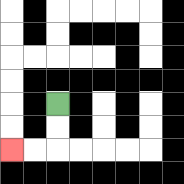{'start': '[2, 4]', 'end': '[0, 6]', 'path_directions': 'D,D,L,L', 'path_coordinates': '[[2, 4], [2, 5], [2, 6], [1, 6], [0, 6]]'}